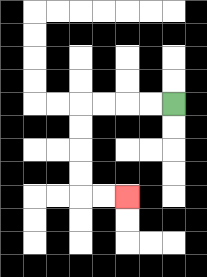{'start': '[7, 4]', 'end': '[5, 8]', 'path_directions': 'L,L,L,L,D,D,D,D,R,R', 'path_coordinates': '[[7, 4], [6, 4], [5, 4], [4, 4], [3, 4], [3, 5], [3, 6], [3, 7], [3, 8], [4, 8], [5, 8]]'}